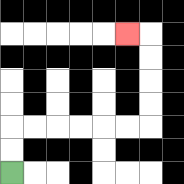{'start': '[0, 7]', 'end': '[5, 1]', 'path_directions': 'U,U,R,R,R,R,R,R,U,U,U,U,L', 'path_coordinates': '[[0, 7], [0, 6], [0, 5], [1, 5], [2, 5], [3, 5], [4, 5], [5, 5], [6, 5], [6, 4], [6, 3], [6, 2], [6, 1], [5, 1]]'}